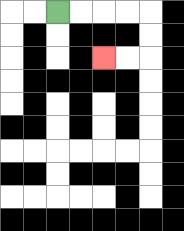{'start': '[2, 0]', 'end': '[4, 2]', 'path_directions': 'R,R,R,R,D,D,L,L', 'path_coordinates': '[[2, 0], [3, 0], [4, 0], [5, 0], [6, 0], [6, 1], [6, 2], [5, 2], [4, 2]]'}